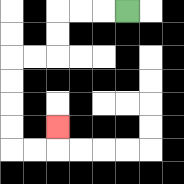{'start': '[5, 0]', 'end': '[2, 5]', 'path_directions': 'L,L,L,D,D,L,L,D,D,D,D,R,R,U', 'path_coordinates': '[[5, 0], [4, 0], [3, 0], [2, 0], [2, 1], [2, 2], [1, 2], [0, 2], [0, 3], [0, 4], [0, 5], [0, 6], [1, 6], [2, 6], [2, 5]]'}